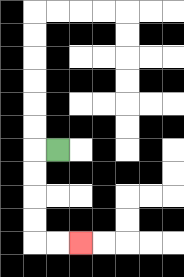{'start': '[2, 6]', 'end': '[3, 10]', 'path_directions': 'L,D,D,D,D,R,R', 'path_coordinates': '[[2, 6], [1, 6], [1, 7], [1, 8], [1, 9], [1, 10], [2, 10], [3, 10]]'}